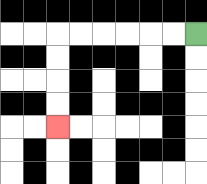{'start': '[8, 1]', 'end': '[2, 5]', 'path_directions': 'L,L,L,L,L,L,D,D,D,D', 'path_coordinates': '[[8, 1], [7, 1], [6, 1], [5, 1], [4, 1], [3, 1], [2, 1], [2, 2], [2, 3], [2, 4], [2, 5]]'}